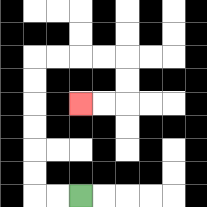{'start': '[3, 8]', 'end': '[3, 4]', 'path_directions': 'L,L,U,U,U,U,U,U,R,R,R,R,D,D,L,L', 'path_coordinates': '[[3, 8], [2, 8], [1, 8], [1, 7], [1, 6], [1, 5], [1, 4], [1, 3], [1, 2], [2, 2], [3, 2], [4, 2], [5, 2], [5, 3], [5, 4], [4, 4], [3, 4]]'}